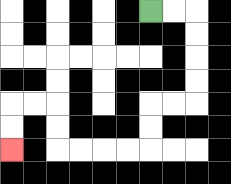{'start': '[6, 0]', 'end': '[0, 6]', 'path_directions': 'R,R,D,D,D,D,L,L,D,D,L,L,L,L,U,U,L,L,D,D', 'path_coordinates': '[[6, 0], [7, 0], [8, 0], [8, 1], [8, 2], [8, 3], [8, 4], [7, 4], [6, 4], [6, 5], [6, 6], [5, 6], [4, 6], [3, 6], [2, 6], [2, 5], [2, 4], [1, 4], [0, 4], [0, 5], [0, 6]]'}